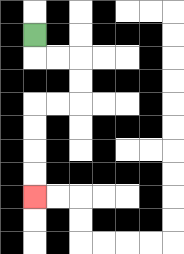{'start': '[1, 1]', 'end': '[1, 8]', 'path_directions': 'D,R,R,D,D,L,L,D,D,D,D', 'path_coordinates': '[[1, 1], [1, 2], [2, 2], [3, 2], [3, 3], [3, 4], [2, 4], [1, 4], [1, 5], [1, 6], [1, 7], [1, 8]]'}